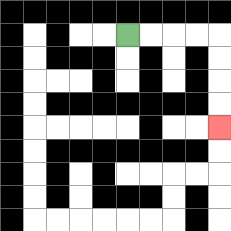{'start': '[5, 1]', 'end': '[9, 5]', 'path_directions': 'R,R,R,R,D,D,D,D', 'path_coordinates': '[[5, 1], [6, 1], [7, 1], [8, 1], [9, 1], [9, 2], [9, 3], [9, 4], [9, 5]]'}